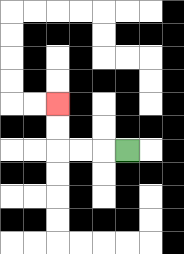{'start': '[5, 6]', 'end': '[2, 4]', 'path_directions': 'L,L,L,U,U', 'path_coordinates': '[[5, 6], [4, 6], [3, 6], [2, 6], [2, 5], [2, 4]]'}